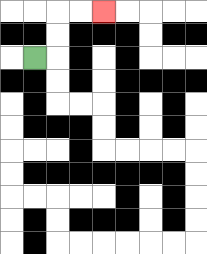{'start': '[1, 2]', 'end': '[4, 0]', 'path_directions': 'R,U,U,R,R', 'path_coordinates': '[[1, 2], [2, 2], [2, 1], [2, 0], [3, 0], [4, 0]]'}